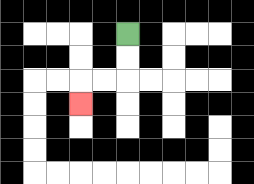{'start': '[5, 1]', 'end': '[3, 4]', 'path_directions': 'D,D,L,L,D', 'path_coordinates': '[[5, 1], [5, 2], [5, 3], [4, 3], [3, 3], [3, 4]]'}